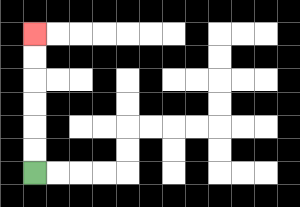{'start': '[1, 7]', 'end': '[1, 1]', 'path_directions': 'U,U,U,U,U,U', 'path_coordinates': '[[1, 7], [1, 6], [1, 5], [1, 4], [1, 3], [1, 2], [1, 1]]'}